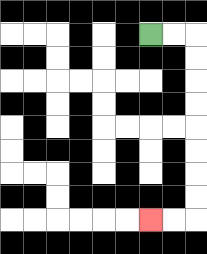{'start': '[6, 1]', 'end': '[6, 9]', 'path_directions': 'R,R,D,D,D,D,D,D,D,D,L,L', 'path_coordinates': '[[6, 1], [7, 1], [8, 1], [8, 2], [8, 3], [8, 4], [8, 5], [8, 6], [8, 7], [8, 8], [8, 9], [7, 9], [6, 9]]'}